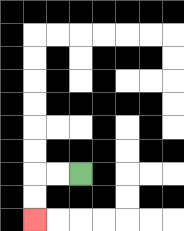{'start': '[3, 7]', 'end': '[1, 9]', 'path_directions': 'L,L,D,D', 'path_coordinates': '[[3, 7], [2, 7], [1, 7], [1, 8], [1, 9]]'}